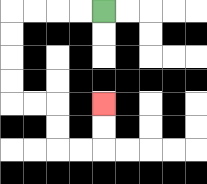{'start': '[4, 0]', 'end': '[4, 4]', 'path_directions': 'L,L,L,L,D,D,D,D,R,R,D,D,R,R,U,U', 'path_coordinates': '[[4, 0], [3, 0], [2, 0], [1, 0], [0, 0], [0, 1], [0, 2], [0, 3], [0, 4], [1, 4], [2, 4], [2, 5], [2, 6], [3, 6], [4, 6], [4, 5], [4, 4]]'}